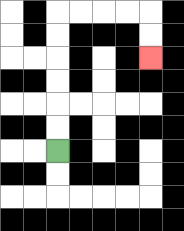{'start': '[2, 6]', 'end': '[6, 2]', 'path_directions': 'U,U,U,U,U,U,R,R,R,R,D,D', 'path_coordinates': '[[2, 6], [2, 5], [2, 4], [2, 3], [2, 2], [2, 1], [2, 0], [3, 0], [4, 0], [5, 0], [6, 0], [6, 1], [6, 2]]'}